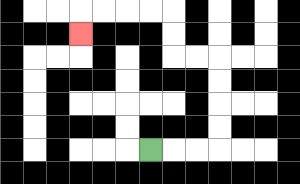{'start': '[6, 6]', 'end': '[3, 1]', 'path_directions': 'R,R,R,U,U,U,U,L,L,U,U,L,L,L,L,D', 'path_coordinates': '[[6, 6], [7, 6], [8, 6], [9, 6], [9, 5], [9, 4], [9, 3], [9, 2], [8, 2], [7, 2], [7, 1], [7, 0], [6, 0], [5, 0], [4, 0], [3, 0], [3, 1]]'}